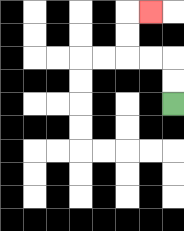{'start': '[7, 4]', 'end': '[6, 0]', 'path_directions': 'U,U,L,L,U,U,R', 'path_coordinates': '[[7, 4], [7, 3], [7, 2], [6, 2], [5, 2], [5, 1], [5, 0], [6, 0]]'}